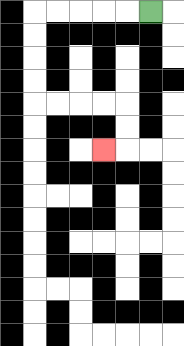{'start': '[6, 0]', 'end': '[4, 6]', 'path_directions': 'L,L,L,L,L,D,D,D,D,R,R,R,R,D,D,L', 'path_coordinates': '[[6, 0], [5, 0], [4, 0], [3, 0], [2, 0], [1, 0], [1, 1], [1, 2], [1, 3], [1, 4], [2, 4], [3, 4], [4, 4], [5, 4], [5, 5], [5, 6], [4, 6]]'}